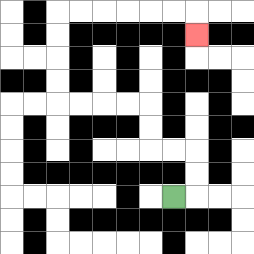{'start': '[7, 8]', 'end': '[8, 1]', 'path_directions': 'R,U,U,L,L,U,U,L,L,L,L,U,U,U,U,R,R,R,R,R,R,D', 'path_coordinates': '[[7, 8], [8, 8], [8, 7], [8, 6], [7, 6], [6, 6], [6, 5], [6, 4], [5, 4], [4, 4], [3, 4], [2, 4], [2, 3], [2, 2], [2, 1], [2, 0], [3, 0], [4, 0], [5, 0], [6, 0], [7, 0], [8, 0], [8, 1]]'}